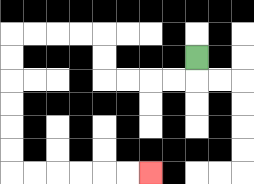{'start': '[8, 2]', 'end': '[6, 7]', 'path_directions': 'D,L,L,L,L,U,U,L,L,L,L,D,D,D,D,D,D,R,R,R,R,R,R', 'path_coordinates': '[[8, 2], [8, 3], [7, 3], [6, 3], [5, 3], [4, 3], [4, 2], [4, 1], [3, 1], [2, 1], [1, 1], [0, 1], [0, 2], [0, 3], [0, 4], [0, 5], [0, 6], [0, 7], [1, 7], [2, 7], [3, 7], [4, 7], [5, 7], [6, 7]]'}